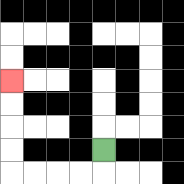{'start': '[4, 6]', 'end': '[0, 3]', 'path_directions': 'D,L,L,L,L,U,U,U,U', 'path_coordinates': '[[4, 6], [4, 7], [3, 7], [2, 7], [1, 7], [0, 7], [0, 6], [0, 5], [0, 4], [0, 3]]'}